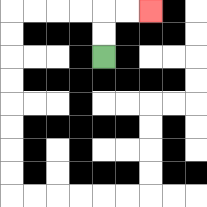{'start': '[4, 2]', 'end': '[6, 0]', 'path_directions': 'U,U,R,R', 'path_coordinates': '[[4, 2], [4, 1], [4, 0], [5, 0], [6, 0]]'}